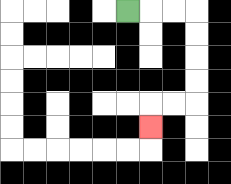{'start': '[5, 0]', 'end': '[6, 5]', 'path_directions': 'R,R,R,D,D,D,D,L,L,D', 'path_coordinates': '[[5, 0], [6, 0], [7, 0], [8, 0], [8, 1], [8, 2], [8, 3], [8, 4], [7, 4], [6, 4], [6, 5]]'}